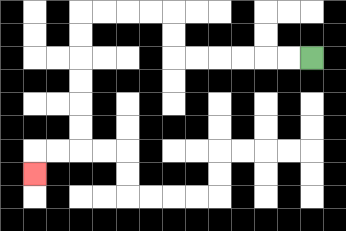{'start': '[13, 2]', 'end': '[1, 7]', 'path_directions': 'L,L,L,L,L,L,U,U,L,L,L,L,D,D,D,D,D,D,L,L,D', 'path_coordinates': '[[13, 2], [12, 2], [11, 2], [10, 2], [9, 2], [8, 2], [7, 2], [7, 1], [7, 0], [6, 0], [5, 0], [4, 0], [3, 0], [3, 1], [3, 2], [3, 3], [3, 4], [3, 5], [3, 6], [2, 6], [1, 6], [1, 7]]'}